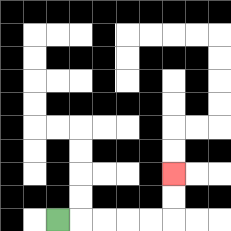{'start': '[2, 9]', 'end': '[7, 7]', 'path_directions': 'R,R,R,R,R,U,U', 'path_coordinates': '[[2, 9], [3, 9], [4, 9], [5, 9], [6, 9], [7, 9], [7, 8], [7, 7]]'}